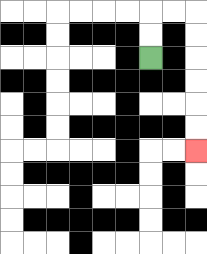{'start': '[6, 2]', 'end': '[8, 6]', 'path_directions': 'U,U,R,R,D,D,D,D,D,D', 'path_coordinates': '[[6, 2], [6, 1], [6, 0], [7, 0], [8, 0], [8, 1], [8, 2], [8, 3], [8, 4], [8, 5], [8, 6]]'}